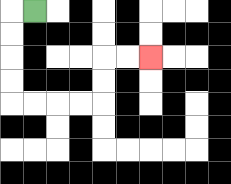{'start': '[1, 0]', 'end': '[6, 2]', 'path_directions': 'L,D,D,D,D,R,R,R,R,U,U,R,R', 'path_coordinates': '[[1, 0], [0, 0], [0, 1], [0, 2], [0, 3], [0, 4], [1, 4], [2, 4], [3, 4], [4, 4], [4, 3], [4, 2], [5, 2], [6, 2]]'}